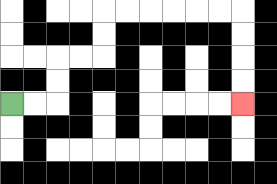{'start': '[0, 4]', 'end': '[10, 4]', 'path_directions': 'R,R,U,U,R,R,U,U,R,R,R,R,R,R,D,D,D,D', 'path_coordinates': '[[0, 4], [1, 4], [2, 4], [2, 3], [2, 2], [3, 2], [4, 2], [4, 1], [4, 0], [5, 0], [6, 0], [7, 0], [8, 0], [9, 0], [10, 0], [10, 1], [10, 2], [10, 3], [10, 4]]'}